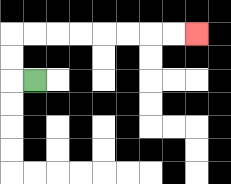{'start': '[1, 3]', 'end': '[8, 1]', 'path_directions': 'L,U,U,R,R,R,R,R,R,R,R', 'path_coordinates': '[[1, 3], [0, 3], [0, 2], [0, 1], [1, 1], [2, 1], [3, 1], [4, 1], [5, 1], [6, 1], [7, 1], [8, 1]]'}